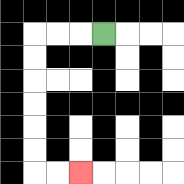{'start': '[4, 1]', 'end': '[3, 7]', 'path_directions': 'L,L,L,D,D,D,D,D,D,R,R', 'path_coordinates': '[[4, 1], [3, 1], [2, 1], [1, 1], [1, 2], [1, 3], [1, 4], [1, 5], [1, 6], [1, 7], [2, 7], [3, 7]]'}